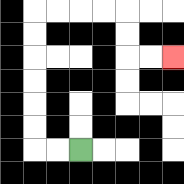{'start': '[3, 6]', 'end': '[7, 2]', 'path_directions': 'L,L,U,U,U,U,U,U,R,R,R,R,D,D,R,R', 'path_coordinates': '[[3, 6], [2, 6], [1, 6], [1, 5], [1, 4], [1, 3], [1, 2], [1, 1], [1, 0], [2, 0], [3, 0], [4, 0], [5, 0], [5, 1], [5, 2], [6, 2], [7, 2]]'}